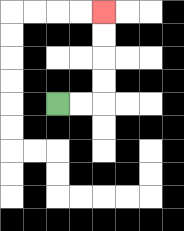{'start': '[2, 4]', 'end': '[4, 0]', 'path_directions': 'R,R,U,U,U,U', 'path_coordinates': '[[2, 4], [3, 4], [4, 4], [4, 3], [4, 2], [4, 1], [4, 0]]'}